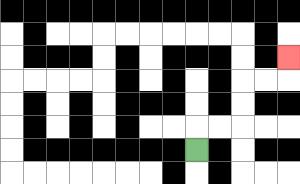{'start': '[8, 6]', 'end': '[12, 2]', 'path_directions': 'U,R,R,U,U,R,R,U', 'path_coordinates': '[[8, 6], [8, 5], [9, 5], [10, 5], [10, 4], [10, 3], [11, 3], [12, 3], [12, 2]]'}